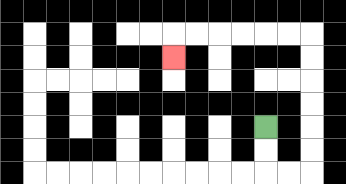{'start': '[11, 5]', 'end': '[7, 2]', 'path_directions': 'D,D,R,R,U,U,U,U,U,U,L,L,L,L,L,L,D', 'path_coordinates': '[[11, 5], [11, 6], [11, 7], [12, 7], [13, 7], [13, 6], [13, 5], [13, 4], [13, 3], [13, 2], [13, 1], [12, 1], [11, 1], [10, 1], [9, 1], [8, 1], [7, 1], [7, 2]]'}